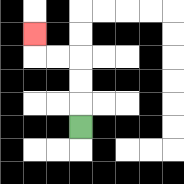{'start': '[3, 5]', 'end': '[1, 1]', 'path_directions': 'U,U,U,L,L,U', 'path_coordinates': '[[3, 5], [3, 4], [3, 3], [3, 2], [2, 2], [1, 2], [1, 1]]'}